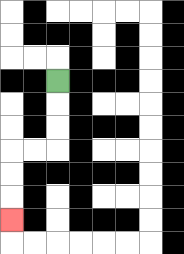{'start': '[2, 3]', 'end': '[0, 9]', 'path_directions': 'D,D,D,L,L,D,D,D', 'path_coordinates': '[[2, 3], [2, 4], [2, 5], [2, 6], [1, 6], [0, 6], [0, 7], [0, 8], [0, 9]]'}